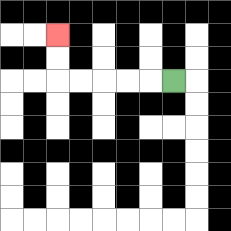{'start': '[7, 3]', 'end': '[2, 1]', 'path_directions': 'L,L,L,L,L,U,U', 'path_coordinates': '[[7, 3], [6, 3], [5, 3], [4, 3], [3, 3], [2, 3], [2, 2], [2, 1]]'}